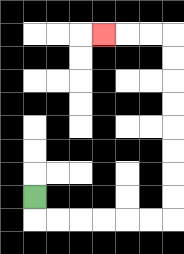{'start': '[1, 8]', 'end': '[4, 1]', 'path_directions': 'D,R,R,R,R,R,R,U,U,U,U,U,U,U,U,L,L,L', 'path_coordinates': '[[1, 8], [1, 9], [2, 9], [3, 9], [4, 9], [5, 9], [6, 9], [7, 9], [7, 8], [7, 7], [7, 6], [7, 5], [7, 4], [7, 3], [7, 2], [7, 1], [6, 1], [5, 1], [4, 1]]'}